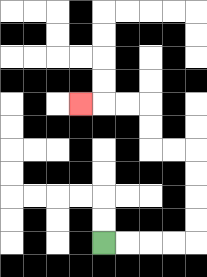{'start': '[4, 10]', 'end': '[3, 4]', 'path_directions': 'R,R,R,R,U,U,U,U,L,L,U,U,L,L,L', 'path_coordinates': '[[4, 10], [5, 10], [6, 10], [7, 10], [8, 10], [8, 9], [8, 8], [8, 7], [8, 6], [7, 6], [6, 6], [6, 5], [6, 4], [5, 4], [4, 4], [3, 4]]'}